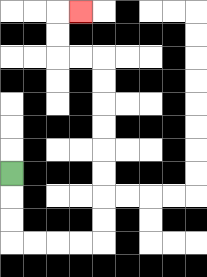{'start': '[0, 7]', 'end': '[3, 0]', 'path_directions': 'D,D,D,R,R,R,R,U,U,U,U,U,U,U,U,L,L,U,U,R', 'path_coordinates': '[[0, 7], [0, 8], [0, 9], [0, 10], [1, 10], [2, 10], [3, 10], [4, 10], [4, 9], [4, 8], [4, 7], [4, 6], [4, 5], [4, 4], [4, 3], [4, 2], [3, 2], [2, 2], [2, 1], [2, 0], [3, 0]]'}